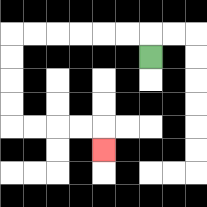{'start': '[6, 2]', 'end': '[4, 6]', 'path_directions': 'U,L,L,L,L,L,L,D,D,D,D,R,R,R,R,D', 'path_coordinates': '[[6, 2], [6, 1], [5, 1], [4, 1], [3, 1], [2, 1], [1, 1], [0, 1], [0, 2], [0, 3], [0, 4], [0, 5], [1, 5], [2, 5], [3, 5], [4, 5], [4, 6]]'}